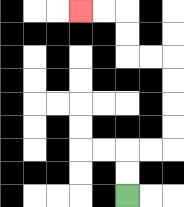{'start': '[5, 8]', 'end': '[3, 0]', 'path_directions': 'U,U,R,R,U,U,U,U,L,L,U,U,L,L', 'path_coordinates': '[[5, 8], [5, 7], [5, 6], [6, 6], [7, 6], [7, 5], [7, 4], [7, 3], [7, 2], [6, 2], [5, 2], [5, 1], [5, 0], [4, 0], [3, 0]]'}